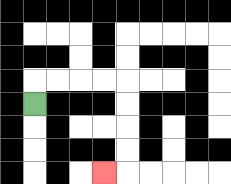{'start': '[1, 4]', 'end': '[4, 7]', 'path_directions': 'U,R,R,R,R,D,D,D,D,L', 'path_coordinates': '[[1, 4], [1, 3], [2, 3], [3, 3], [4, 3], [5, 3], [5, 4], [5, 5], [5, 6], [5, 7], [4, 7]]'}